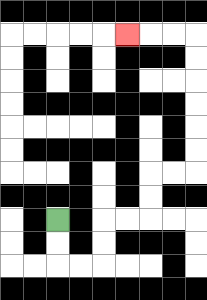{'start': '[2, 9]', 'end': '[5, 1]', 'path_directions': 'D,D,R,R,U,U,R,R,U,U,R,R,U,U,U,U,U,U,L,L,L', 'path_coordinates': '[[2, 9], [2, 10], [2, 11], [3, 11], [4, 11], [4, 10], [4, 9], [5, 9], [6, 9], [6, 8], [6, 7], [7, 7], [8, 7], [8, 6], [8, 5], [8, 4], [8, 3], [8, 2], [8, 1], [7, 1], [6, 1], [5, 1]]'}